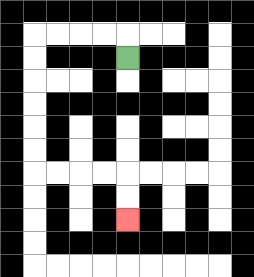{'start': '[5, 2]', 'end': '[5, 9]', 'path_directions': 'U,L,L,L,L,D,D,D,D,D,D,R,R,R,R,D,D', 'path_coordinates': '[[5, 2], [5, 1], [4, 1], [3, 1], [2, 1], [1, 1], [1, 2], [1, 3], [1, 4], [1, 5], [1, 6], [1, 7], [2, 7], [3, 7], [4, 7], [5, 7], [5, 8], [5, 9]]'}